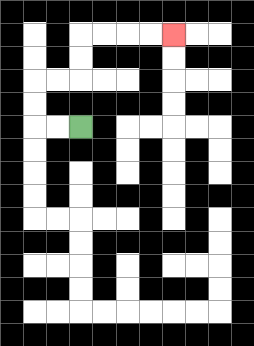{'start': '[3, 5]', 'end': '[7, 1]', 'path_directions': 'L,L,U,U,R,R,U,U,R,R,R,R', 'path_coordinates': '[[3, 5], [2, 5], [1, 5], [1, 4], [1, 3], [2, 3], [3, 3], [3, 2], [3, 1], [4, 1], [5, 1], [6, 1], [7, 1]]'}